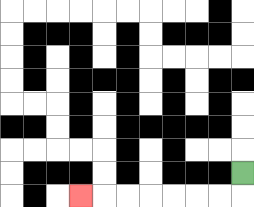{'start': '[10, 7]', 'end': '[3, 8]', 'path_directions': 'D,L,L,L,L,L,L,L', 'path_coordinates': '[[10, 7], [10, 8], [9, 8], [8, 8], [7, 8], [6, 8], [5, 8], [4, 8], [3, 8]]'}